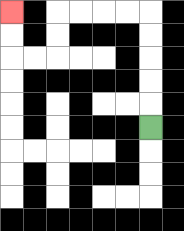{'start': '[6, 5]', 'end': '[0, 0]', 'path_directions': 'U,U,U,U,U,L,L,L,L,D,D,L,L,U,U', 'path_coordinates': '[[6, 5], [6, 4], [6, 3], [6, 2], [6, 1], [6, 0], [5, 0], [4, 0], [3, 0], [2, 0], [2, 1], [2, 2], [1, 2], [0, 2], [0, 1], [0, 0]]'}